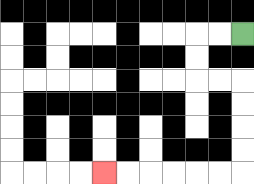{'start': '[10, 1]', 'end': '[4, 7]', 'path_directions': 'L,L,D,D,R,R,D,D,D,D,L,L,L,L,L,L', 'path_coordinates': '[[10, 1], [9, 1], [8, 1], [8, 2], [8, 3], [9, 3], [10, 3], [10, 4], [10, 5], [10, 6], [10, 7], [9, 7], [8, 7], [7, 7], [6, 7], [5, 7], [4, 7]]'}